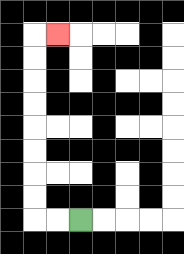{'start': '[3, 9]', 'end': '[2, 1]', 'path_directions': 'L,L,U,U,U,U,U,U,U,U,R', 'path_coordinates': '[[3, 9], [2, 9], [1, 9], [1, 8], [1, 7], [1, 6], [1, 5], [1, 4], [1, 3], [1, 2], [1, 1], [2, 1]]'}